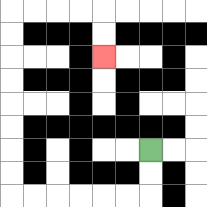{'start': '[6, 6]', 'end': '[4, 2]', 'path_directions': 'D,D,L,L,L,L,L,L,U,U,U,U,U,U,U,U,R,R,R,R,D,D', 'path_coordinates': '[[6, 6], [6, 7], [6, 8], [5, 8], [4, 8], [3, 8], [2, 8], [1, 8], [0, 8], [0, 7], [0, 6], [0, 5], [0, 4], [0, 3], [0, 2], [0, 1], [0, 0], [1, 0], [2, 0], [3, 0], [4, 0], [4, 1], [4, 2]]'}